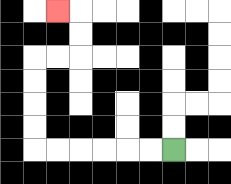{'start': '[7, 6]', 'end': '[2, 0]', 'path_directions': 'L,L,L,L,L,L,U,U,U,U,R,R,U,U,L', 'path_coordinates': '[[7, 6], [6, 6], [5, 6], [4, 6], [3, 6], [2, 6], [1, 6], [1, 5], [1, 4], [1, 3], [1, 2], [2, 2], [3, 2], [3, 1], [3, 0], [2, 0]]'}